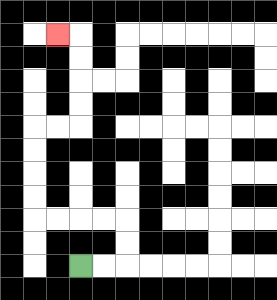{'start': '[3, 11]', 'end': '[2, 1]', 'path_directions': 'R,R,U,U,L,L,L,L,U,U,U,U,R,R,U,U,U,U,L', 'path_coordinates': '[[3, 11], [4, 11], [5, 11], [5, 10], [5, 9], [4, 9], [3, 9], [2, 9], [1, 9], [1, 8], [1, 7], [1, 6], [1, 5], [2, 5], [3, 5], [3, 4], [3, 3], [3, 2], [3, 1], [2, 1]]'}